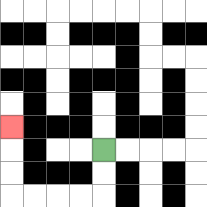{'start': '[4, 6]', 'end': '[0, 5]', 'path_directions': 'D,D,L,L,L,L,U,U,U', 'path_coordinates': '[[4, 6], [4, 7], [4, 8], [3, 8], [2, 8], [1, 8], [0, 8], [0, 7], [0, 6], [0, 5]]'}